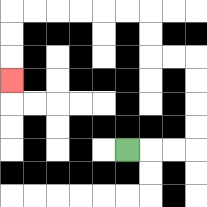{'start': '[5, 6]', 'end': '[0, 3]', 'path_directions': 'R,R,R,U,U,U,U,L,L,U,U,L,L,L,L,L,L,D,D,D', 'path_coordinates': '[[5, 6], [6, 6], [7, 6], [8, 6], [8, 5], [8, 4], [8, 3], [8, 2], [7, 2], [6, 2], [6, 1], [6, 0], [5, 0], [4, 0], [3, 0], [2, 0], [1, 0], [0, 0], [0, 1], [0, 2], [0, 3]]'}